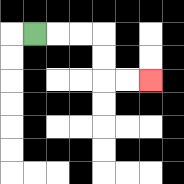{'start': '[1, 1]', 'end': '[6, 3]', 'path_directions': 'R,R,R,D,D,R,R', 'path_coordinates': '[[1, 1], [2, 1], [3, 1], [4, 1], [4, 2], [4, 3], [5, 3], [6, 3]]'}